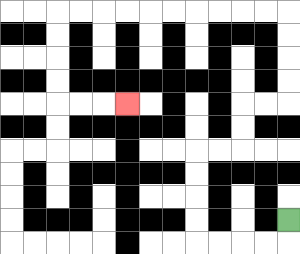{'start': '[12, 9]', 'end': '[5, 4]', 'path_directions': 'D,L,L,L,L,U,U,U,U,R,R,U,U,R,R,U,U,U,U,L,L,L,L,L,L,L,L,L,L,D,D,D,D,R,R,R', 'path_coordinates': '[[12, 9], [12, 10], [11, 10], [10, 10], [9, 10], [8, 10], [8, 9], [8, 8], [8, 7], [8, 6], [9, 6], [10, 6], [10, 5], [10, 4], [11, 4], [12, 4], [12, 3], [12, 2], [12, 1], [12, 0], [11, 0], [10, 0], [9, 0], [8, 0], [7, 0], [6, 0], [5, 0], [4, 0], [3, 0], [2, 0], [2, 1], [2, 2], [2, 3], [2, 4], [3, 4], [4, 4], [5, 4]]'}